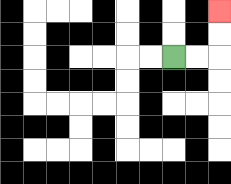{'start': '[7, 2]', 'end': '[9, 0]', 'path_directions': 'R,R,U,U', 'path_coordinates': '[[7, 2], [8, 2], [9, 2], [9, 1], [9, 0]]'}